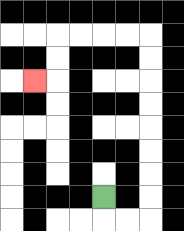{'start': '[4, 8]', 'end': '[1, 3]', 'path_directions': 'D,R,R,U,U,U,U,U,U,U,U,L,L,L,L,D,D,L', 'path_coordinates': '[[4, 8], [4, 9], [5, 9], [6, 9], [6, 8], [6, 7], [6, 6], [6, 5], [6, 4], [6, 3], [6, 2], [6, 1], [5, 1], [4, 1], [3, 1], [2, 1], [2, 2], [2, 3], [1, 3]]'}